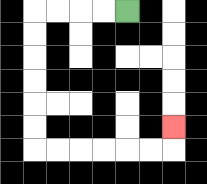{'start': '[5, 0]', 'end': '[7, 5]', 'path_directions': 'L,L,L,L,D,D,D,D,D,D,R,R,R,R,R,R,U', 'path_coordinates': '[[5, 0], [4, 0], [3, 0], [2, 0], [1, 0], [1, 1], [1, 2], [1, 3], [1, 4], [1, 5], [1, 6], [2, 6], [3, 6], [4, 6], [5, 6], [6, 6], [7, 6], [7, 5]]'}